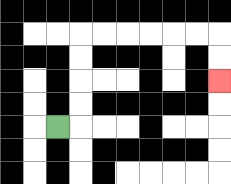{'start': '[2, 5]', 'end': '[9, 3]', 'path_directions': 'R,U,U,U,U,R,R,R,R,R,R,D,D', 'path_coordinates': '[[2, 5], [3, 5], [3, 4], [3, 3], [3, 2], [3, 1], [4, 1], [5, 1], [6, 1], [7, 1], [8, 1], [9, 1], [9, 2], [9, 3]]'}